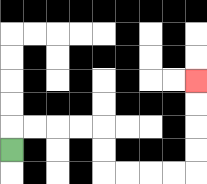{'start': '[0, 6]', 'end': '[8, 3]', 'path_directions': 'U,R,R,R,R,D,D,R,R,R,R,U,U,U,U', 'path_coordinates': '[[0, 6], [0, 5], [1, 5], [2, 5], [3, 5], [4, 5], [4, 6], [4, 7], [5, 7], [6, 7], [7, 7], [8, 7], [8, 6], [8, 5], [8, 4], [8, 3]]'}